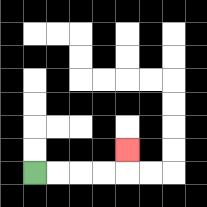{'start': '[1, 7]', 'end': '[5, 6]', 'path_directions': 'R,R,R,R,U', 'path_coordinates': '[[1, 7], [2, 7], [3, 7], [4, 7], [5, 7], [5, 6]]'}